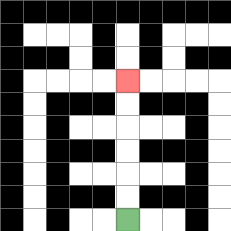{'start': '[5, 9]', 'end': '[5, 3]', 'path_directions': 'U,U,U,U,U,U', 'path_coordinates': '[[5, 9], [5, 8], [5, 7], [5, 6], [5, 5], [5, 4], [5, 3]]'}